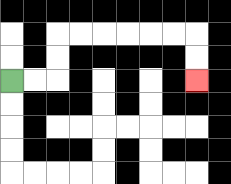{'start': '[0, 3]', 'end': '[8, 3]', 'path_directions': 'R,R,U,U,R,R,R,R,R,R,D,D', 'path_coordinates': '[[0, 3], [1, 3], [2, 3], [2, 2], [2, 1], [3, 1], [4, 1], [5, 1], [6, 1], [7, 1], [8, 1], [8, 2], [8, 3]]'}